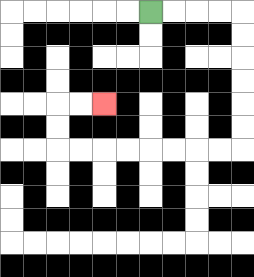{'start': '[6, 0]', 'end': '[4, 4]', 'path_directions': 'R,R,R,R,D,D,D,D,D,D,L,L,L,L,L,L,L,L,U,U,R,R', 'path_coordinates': '[[6, 0], [7, 0], [8, 0], [9, 0], [10, 0], [10, 1], [10, 2], [10, 3], [10, 4], [10, 5], [10, 6], [9, 6], [8, 6], [7, 6], [6, 6], [5, 6], [4, 6], [3, 6], [2, 6], [2, 5], [2, 4], [3, 4], [4, 4]]'}